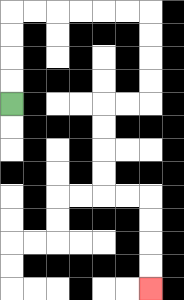{'start': '[0, 4]', 'end': '[6, 12]', 'path_directions': 'U,U,U,U,R,R,R,R,R,R,D,D,D,D,L,L,D,D,D,D,R,R,D,D,D,D', 'path_coordinates': '[[0, 4], [0, 3], [0, 2], [0, 1], [0, 0], [1, 0], [2, 0], [3, 0], [4, 0], [5, 0], [6, 0], [6, 1], [6, 2], [6, 3], [6, 4], [5, 4], [4, 4], [4, 5], [4, 6], [4, 7], [4, 8], [5, 8], [6, 8], [6, 9], [6, 10], [6, 11], [6, 12]]'}